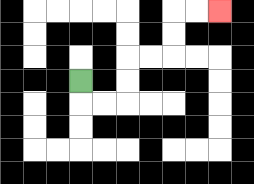{'start': '[3, 3]', 'end': '[9, 0]', 'path_directions': 'D,R,R,U,U,R,R,U,U,R,R', 'path_coordinates': '[[3, 3], [3, 4], [4, 4], [5, 4], [5, 3], [5, 2], [6, 2], [7, 2], [7, 1], [7, 0], [8, 0], [9, 0]]'}